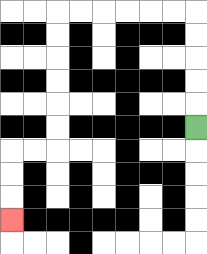{'start': '[8, 5]', 'end': '[0, 9]', 'path_directions': 'U,U,U,U,U,L,L,L,L,L,L,D,D,D,D,D,D,L,L,D,D,D', 'path_coordinates': '[[8, 5], [8, 4], [8, 3], [8, 2], [8, 1], [8, 0], [7, 0], [6, 0], [5, 0], [4, 0], [3, 0], [2, 0], [2, 1], [2, 2], [2, 3], [2, 4], [2, 5], [2, 6], [1, 6], [0, 6], [0, 7], [0, 8], [0, 9]]'}